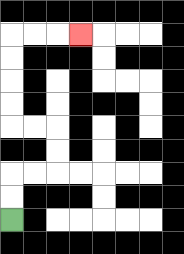{'start': '[0, 9]', 'end': '[3, 1]', 'path_directions': 'U,U,R,R,U,U,L,L,U,U,U,U,R,R,R', 'path_coordinates': '[[0, 9], [0, 8], [0, 7], [1, 7], [2, 7], [2, 6], [2, 5], [1, 5], [0, 5], [0, 4], [0, 3], [0, 2], [0, 1], [1, 1], [2, 1], [3, 1]]'}